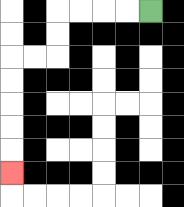{'start': '[6, 0]', 'end': '[0, 7]', 'path_directions': 'L,L,L,L,D,D,L,L,D,D,D,D,D', 'path_coordinates': '[[6, 0], [5, 0], [4, 0], [3, 0], [2, 0], [2, 1], [2, 2], [1, 2], [0, 2], [0, 3], [0, 4], [0, 5], [0, 6], [0, 7]]'}